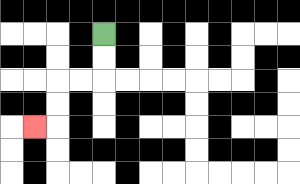{'start': '[4, 1]', 'end': '[1, 5]', 'path_directions': 'D,D,L,L,D,D,L', 'path_coordinates': '[[4, 1], [4, 2], [4, 3], [3, 3], [2, 3], [2, 4], [2, 5], [1, 5]]'}